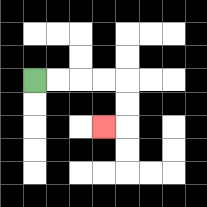{'start': '[1, 3]', 'end': '[4, 5]', 'path_directions': 'R,R,R,R,D,D,L', 'path_coordinates': '[[1, 3], [2, 3], [3, 3], [4, 3], [5, 3], [5, 4], [5, 5], [4, 5]]'}